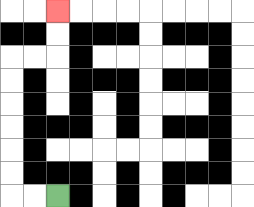{'start': '[2, 8]', 'end': '[2, 0]', 'path_directions': 'L,L,U,U,U,U,U,U,R,R,U,U', 'path_coordinates': '[[2, 8], [1, 8], [0, 8], [0, 7], [0, 6], [0, 5], [0, 4], [0, 3], [0, 2], [1, 2], [2, 2], [2, 1], [2, 0]]'}